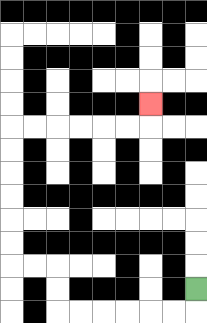{'start': '[8, 12]', 'end': '[6, 4]', 'path_directions': 'D,L,L,L,L,L,L,U,U,L,L,U,U,U,U,U,U,R,R,R,R,R,R,U', 'path_coordinates': '[[8, 12], [8, 13], [7, 13], [6, 13], [5, 13], [4, 13], [3, 13], [2, 13], [2, 12], [2, 11], [1, 11], [0, 11], [0, 10], [0, 9], [0, 8], [0, 7], [0, 6], [0, 5], [1, 5], [2, 5], [3, 5], [4, 5], [5, 5], [6, 5], [6, 4]]'}